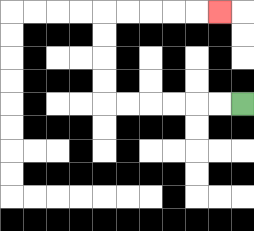{'start': '[10, 4]', 'end': '[9, 0]', 'path_directions': 'L,L,L,L,L,L,U,U,U,U,R,R,R,R,R', 'path_coordinates': '[[10, 4], [9, 4], [8, 4], [7, 4], [6, 4], [5, 4], [4, 4], [4, 3], [4, 2], [4, 1], [4, 0], [5, 0], [6, 0], [7, 0], [8, 0], [9, 0]]'}